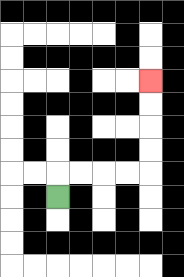{'start': '[2, 8]', 'end': '[6, 3]', 'path_directions': 'U,R,R,R,R,U,U,U,U', 'path_coordinates': '[[2, 8], [2, 7], [3, 7], [4, 7], [5, 7], [6, 7], [6, 6], [6, 5], [6, 4], [6, 3]]'}